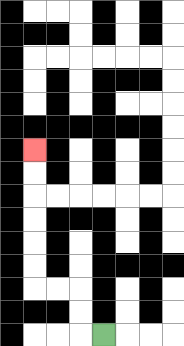{'start': '[4, 14]', 'end': '[1, 6]', 'path_directions': 'L,U,U,L,L,U,U,U,U,U,U', 'path_coordinates': '[[4, 14], [3, 14], [3, 13], [3, 12], [2, 12], [1, 12], [1, 11], [1, 10], [1, 9], [1, 8], [1, 7], [1, 6]]'}